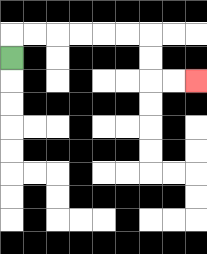{'start': '[0, 2]', 'end': '[8, 3]', 'path_directions': 'U,R,R,R,R,R,R,D,D,R,R', 'path_coordinates': '[[0, 2], [0, 1], [1, 1], [2, 1], [3, 1], [4, 1], [5, 1], [6, 1], [6, 2], [6, 3], [7, 3], [8, 3]]'}